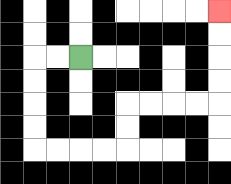{'start': '[3, 2]', 'end': '[9, 0]', 'path_directions': 'L,L,D,D,D,D,R,R,R,R,U,U,R,R,R,R,U,U,U,U', 'path_coordinates': '[[3, 2], [2, 2], [1, 2], [1, 3], [1, 4], [1, 5], [1, 6], [2, 6], [3, 6], [4, 6], [5, 6], [5, 5], [5, 4], [6, 4], [7, 4], [8, 4], [9, 4], [9, 3], [9, 2], [9, 1], [9, 0]]'}